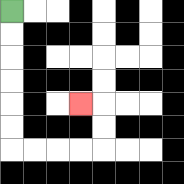{'start': '[0, 0]', 'end': '[3, 4]', 'path_directions': 'D,D,D,D,D,D,R,R,R,R,U,U,L', 'path_coordinates': '[[0, 0], [0, 1], [0, 2], [0, 3], [0, 4], [0, 5], [0, 6], [1, 6], [2, 6], [3, 6], [4, 6], [4, 5], [4, 4], [3, 4]]'}